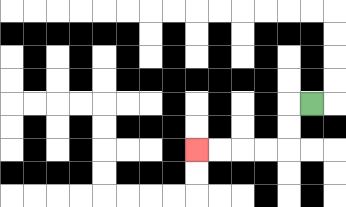{'start': '[13, 4]', 'end': '[8, 6]', 'path_directions': 'L,D,D,L,L,L,L', 'path_coordinates': '[[13, 4], [12, 4], [12, 5], [12, 6], [11, 6], [10, 6], [9, 6], [8, 6]]'}